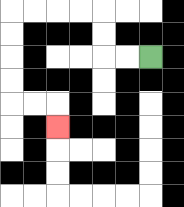{'start': '[6, 2]', 'end': '[2, 5]', 'path_directions': 'L,L,U,U,L,L,L,L,D,D,D,D,R,R,D', 'path_coordinates': '[[6, 2], [5, 2], [4, 2], [4, 1], [4, 0], [3, 0], [2, 0], [1, 0], [0, 0], [0, 1], [0, 2], [0, 3], [0, 4], [1, 4], [2, 4], [2, 5]]'}